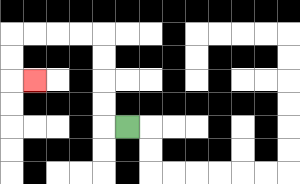{'start': '[5, 5]', 'end': '[1, 3]', 'path_directions': 'L,U,U,U,U,L,L,L,L,D,D,R', 'path_coordinates': '[[5, 5], [4, 5], [4, 4], [4, 3], [4, 2], [4, 1], [3, 1], [2, 1], [1, 1], [0, 1], [0, 2], [0, 3], [1, 3]]'}